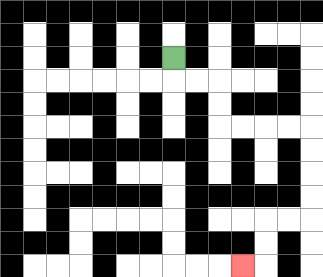{'start': '[7, 2]', 'end': '[10, 11]', 'path_directions': 'D,R,R,D,D,R,R,R,R,D,D,D,D,L,L,D,D,L', 'path_coordinates': '[[7, 2], [7, 3], [8, 3], [9, 3], [9, 4], [9, 5], [10, 5], [11, 5], [12, 5], [13, 5], [13, 6], [13, 7], [13, 8], [13, 9], [12, 9], [11, 9], [11, 10], [11, 11], [10, 11]]'}